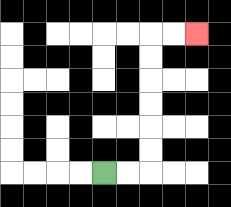{'start': '[4, 7]', 'end': '[8, 1]', 'path_directions': 'R,R,U,U,U,U,U,U,R,R', 'path_coordinates': '[[4, 7], [5, 7], [6, 7], [6, 6], [6, 5], [6, 4], [6, 3], [6, 2], [6, 1], [7, 1], [8, 1]]'}